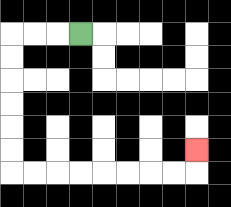{'start': '[3, 1]', 'end': '[8, 6]', 'path_directions': 'L,L,L,D,D,D,D,D,D,R,R,R,R,R,R,R,R,U', 'path_coordinates': '[[3, 1], [2, 1], [1, 1], [0, 1], [0, 2], [0, 3], [0, 4], [0, 5], [0, 6], [0, 7], [1, 7], [2, 7], [3, 7], [4, 7], [5, 7], [6, 7], [7, 7], [8, 7], [8, 6]]'}